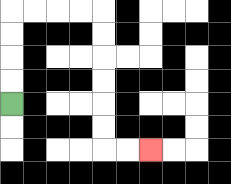{'start': '[0, 4]', 'end': '[6, 6]', 'path_directions': 'U,U,U,U,R,R,R,R,D,D,D,D,D,D,R,R', 'path_coordinates': '[[0, 4], [0, 3], [0, 2], [0, 1], [0, 0], [1, 0], [2, 0], [3, 0], [4, 0], [4, 1], [4, 2], [4, 3], [4, 4], [4, 5], [4, 6], [5, 6], [6, 6]]'}